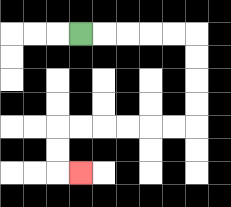{'start': '[3, 1]', 'end': '[3, 7]', 'path_directions': 'R,R,R,R,R,D,D,D,D,L,L,L,L,L,L,D,D,R', 'path_coordinates': '[[3, 1], [4, 1], [5, 1], [6, 1], [7, 1], [8, 1], [8, 2], [8, 3], [8, 4], [8, 5], [7, 5], [6, 5], [5, 5], [4, 5], [3, 5], [2, 5], [2, 6], [2, 7], [3, 7]]'}